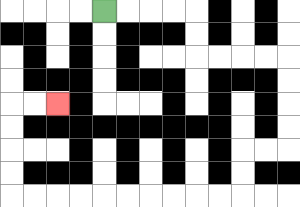{'start': '[4, 0]', 'end': '[2, 4]', 'path_directions': 'R,R,R,R,D,D,R,R,R,R,D,D,D,D,L,L,D,D,L,L,L,L,L,L,L,L,L,L,U,U,U,U,R,R', 'path_coordinates': '[[4, 0], [5, 0], [6, 0], [7, 0], [8, 0], [8, 1], [8, 2], [9, 2], [10, 2], [11, 2], [12, 2], [12, 3], [12, 4], [12, 5], [12, 6], [11, 6], [10, 6], [10, 7], [10, 8], [9, 8], [8, 8], [7, 8], [6, 8], [5, 8], [4, 8], [3, 8], [2, 8], [1, 8], [0, 8], [0, 7], [0, 6], [0, 5], [0, 4], [1, 4], [2, 4]]'}